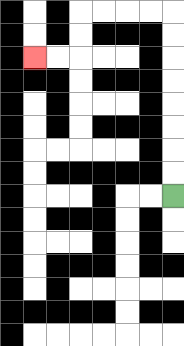{'start': '[7, 8]', 'end': '[1, 2]', 'path_directions': 'U,U,U,U,U,U,U,U,L,L,L,L,D,D,L,L', 'path_coordinates': '[[7, 8], [7, 7], [7, 6], [7, 5], [7, 4], [7, 3], [7, 2], [7, 1], [7, 0], [6, 0], [5, 0], [4, 0], [3, 0], [3, 1], [3, 2], [2, 2], [1, 2]]'}